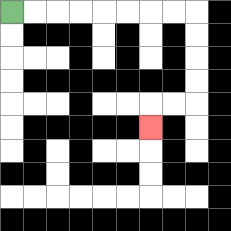{'start': '[0, 0]', 'end': '[6, 5]', 'path_directions': 'R,R,R,R,R,R,R,R,D,D,D,D,L,L,D', 'path_coordinates': '[[0, 0], [1, 0], [2, 0], [3, 0], [4, 0], [5, 0], [6, 0], [7, 0], [8, 0], [8, 1], [8, 2], [8, 3], [8, 4], [7, 4], [6, 4], [6, 5]]'}